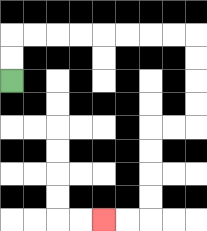{'start': '[0, 3]', 'end': '[4, 9]', 'path_directions': 'U,U,R,R,R,R,R,R,R,R,D,D,D,D,L,L,D,D,D,D,L,L', 'path_coordinates': '[[0, 3], [0, 2], [0, 1], [1, 1], [2, 1], [3, 1], [4, 1], [5, 1], [6, 1], [7, 1], [8, 1], [8, 2], [8, 3], [8, 4], [8, 5], [7, 5], [6, 5], [6, 6], [6, 7], [6, 8], [6, 9], [5, 9], [4, 9]]'}